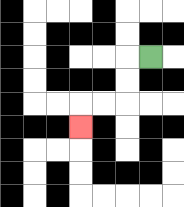{'start': '[6, 2]', 'end': '[3, 5]', 'path_directions': 'L,D,D,L,L,D', 'path_coordinates': '[[6, 2], [5, 2], [5, 3], [5, 4], [4, 4], [3, 4], [3, 5]]'}